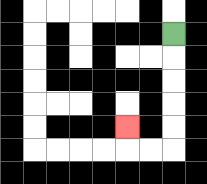{'start': '[7, 1]', 'end': '[5, 5]', 'path_directions': 'D,D,D,D,D,L,L,U', 'path_coordinates': '[[7, 1], [7, 2], [7, 3], [7, 4], [7, 5], [7, 6], [6, 6], [5, 6], [5, 5]]'}